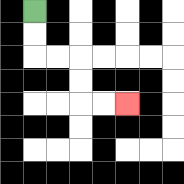{'start': '[1, 0]', 'end': '[5, 4]', 'path_directions': 'D,D,R,R,D,D,R,R', 'path_coordinates': '[[1, 0], [1, 1], [1, 2], [2, 2], [3, 2], [3, 3], [3, 4], [4, 4], [5, 4]]'}